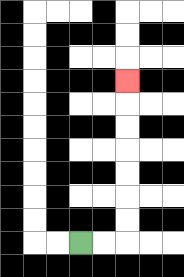{'start': '[3, 10]', 'end': '[5, 3]', 'path_directions': 'R,R,U,U,U,U,U,U,U', 'path_coordinates': '[[3, 10], [4, 10], [5, 10], [5, 9], [5, 8], [5, 7], [5, 6], [5, 5], [5, 4], [5, 3]]'}